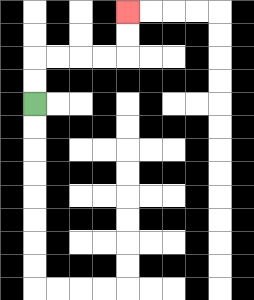{'start': '[1, 4]', 'end': '[5, 0]', 'path_directions': 'U,U,R,R,R,R,U,U', 'path_coordinates': '[[1, 4], [1, 3], [1, 2], [2, 2], [3, 2], [4, 2], [5, 2], [5, 1], [5, 0]]'}